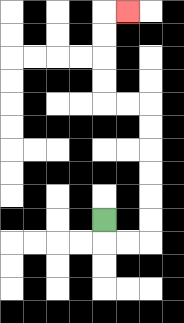{'start': '[4, 9]', 'end': '[5, 0]', 'path_directions': 'D,R,R,U,U,U,U,U,U,L,L,U,U,U,U,R', 'path_coordinates': '[[4, 9], [4, 10], [5, 10], [6, 10], [6, 9], [6, 8], [6, 7], [6, 6], [6, 5], [6, 4], [5, 4], [4, 4], [4, 3], [4, 2], [4, 1], [4, 0], [5, 0]]'}